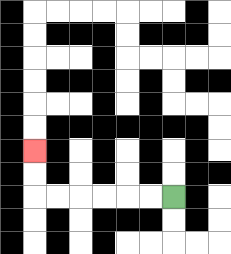{'start': '[7, 8]', 'end': '[1, 6]', 'path_directions': 'L,L,L,L,L,L,U,U', 'path_coordinates': '[[7, 8], [6, 8], [5, 8], [4, 8], [3, 8], [2, 8], [1, 8], [1, 7], [1, 6]]'}